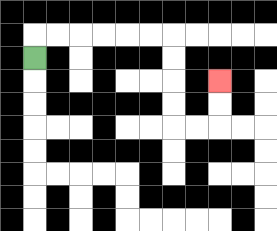{'start': '[1, 2]', 'end': '[9, 3]', 'path_directions': 'U,R,R,R,R,R,R,D,D,D,D,R,R,U,U', 'path_coordinates': '[[1, 2], [1, 1], [2, 1], [3, 1], [4, 1], [5, 1], [6, 1], [7, 1], [7, 2], [7, 3], [7, 4], [7, 5], [8, 5], [9, 5], [9, 4], [9, 3]]'}